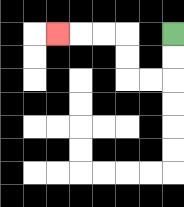{'start': '[7, 1]', 'end': '[2, 1]', 'path_directions': 'D,D,L,L,U,U,L,L,L', 'path_coordinates': '[[7, 1], [7, 2], [7, 3], [6, 3], [5, 3], [5, 2], [5, 1], [4, 1], [3, 1], [2, 1]]'}